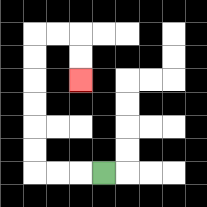{'start': '[4, 7]', 'end': '[3, 3]', 'path_directions': 'L,L,L,U,U,U,U,U,U,R,R,D,D', 'path_coordinates': '[[4, 7], [3, 7], [2, 7], [1, 7], [1, 6], [1, 5], [1, 4], [1, 3], [1, 2], [1, 1], [2, 1], [3, 1], [3, 2], [3, 3]]'}